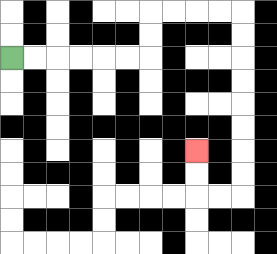{'start': '[0, 2]', 'end': '[8, 6]', 'path_directions': 'R,R,R,R,R,R,U,U,R,R,R,R,D,D,D,D,D,D,D,D,L,L,U,U', 'path_coordinates': '[[0, 2], [1, 2], [2, 2], [3, 2], [4, 2], [5, 2], [6, 2], [6, 1], [6, 0], [7, 0], [8, 0], [9, 0], [10, 0], [10, 1], [10, 2], [10, 3], [10, 4], [10, 5], [10, 6], [10, 7], [10, 8], [9, 8], [8, 8], [8, 7], [8, 6]]'}